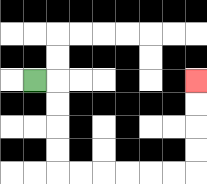{'start': '[1, 3]', 'end': '[8, 3]', 'path_directions': 'R,D,D,D,D,R,R,R,R,R,R,U,U,U,U', 'path_coordinates': '[[1, 3], [2, 3], [2, 4], [2, 5], [2, 6], [2, 7], [3, 7], [4, 7], [5, 7], [6, 7], [7, 7], [8, 7], [8, 6], [8, 5], [8, 4], [8, 3]]'}